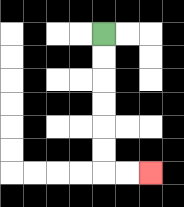{'start': '[4, 1]', 'end': '[6, 7]', 'path_directions': 'D,D,D,D,D,D,R,R', 'path_coordinates': '[[4, 1], [4, 2], [4, 3], [4, 4], [4, 5], [4, 6], [4, 7], [5, 7], [6, 7]]'}